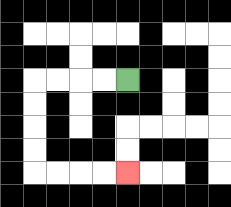{'start': '[5, 3]', 'end': '[5, 7]', 'path_directions': 'L,L,L,L,D,D,D,D,R,R,R,R', 'path_coordinates': '[[5, 3], [4, 3], [3, 3], [2, 3], [1, 3], [1, 4], [1, 5], [1, 6], [1, 7], [2, 7], [3, 7], [4, 7], [5, 7]]'}